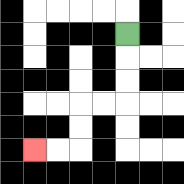{'start': '[5, 1]', 'end': '[1, 6]', 'path_directions': 'D,D,D,L,L,D,D,L,L', 'path_coordinates': '[[5, 1], [5, 2], [5, 3], [5, 4], [4, 4], [3, 4], [3, 5], [3, 6], [2, 6], [1, 6]]'}